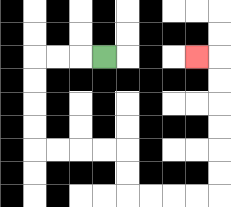{'start': '[4, 2]', 'end': '[8, 2]', 'path_directions': 'L,L,L,D,D,D,D,R,R,R,R,D,D,R,R,R,R,U,U,U,U,U,U,L', 'path_coordinates': '[[4, 2], [3, 2], [2, 2], [1, 2], [1, 3], [1, 4], [1, 5], [1, 6], [2, 6], [3, 6], [4, 6], [5, 6], [5, 7], [5, 8], [6, 8], [7, 8], [8, 8], [9, 8], [9, 7], [9, 6], [9, 5], [9, 4], [9, 3], [9, 2], [8, 2]]'}